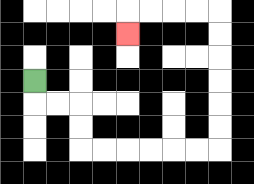{'start': '[1, 3]', 'end': '[5, 1]', 'path_directions': 'D,R,R,D,D,R,R,R,R,R,R,U,U,U,U,U,U,L,L,L,L,D', 'path_coordinates': '[[1, 3], [1, 4], [2, 4], [3, 4], [3, 5], [3, 6], [4, 6], [5, 6], [6, 6], [7, 6], [8, 6], [9, 6], [9, 5], [9, 4], [9, 3], [9, 2], [9, 1], [9, 0], [8, 0], [7, 0], [6, 0], [5, 0], [5, 1]]'}